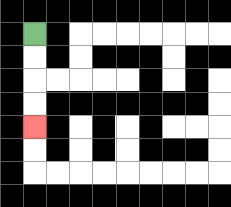{'start': '[1, 1]', 'end': '[1, 5]', 'path_directions': 'D,D,D,D', 'path_coordinates': '[[1, 1], [1, 2], [1, 3], [1, 4], [1, 5]]'}